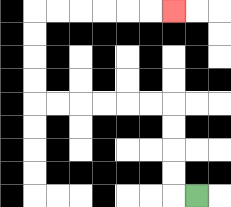{'start': '[8, 8]', 'end': '[7, 0]', 'path_directions': 'L,U,U,U,U,L,L,L,L,L,L,U,U,U,U,R,R,R,R,R,R', 'path_coordinates': '[[8, 8], [7, 8], [7, 7], [7, 6], [7, 5], [7, 4], [6, 4], [5, 4], [4, 4], [3, 4], [2, 4], [1, 4], [1, 3], [1, 2], [1, 1], [1, 0], [2, 0], [3, 0], [4, 0], [5, 0], [6, 0], [7, 0]]'}